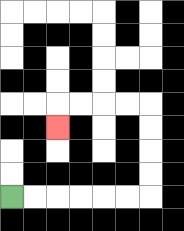{'start': '[0, 8]', 'end': '[2, 5]', 'path_directions': 'R,R,R,R,R,R,U,U,U,U,L,L,L,L,D', 'path_coordinates': '[[0, 8], [1, 8], [2, 8], [3, 8], [4, 8], [5, 8], [6, 8], [6, 7], [6, 6], [6, 5], [6, 4], [5, 4], [4, 4], [3, 4], [2, 4], [2, 5]]'}